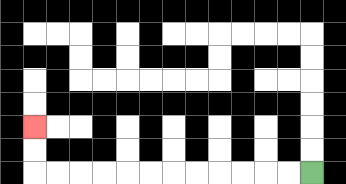{'start': '[13, 7]', 'end': '[1, 5]', 'path_directions': 'L,L,L,L,L,L,L,L,L,L,L,L,U,U', 'path_coordinates': '[[13, 7], [12, 7], [11, 7], [10, 7], [9, 7], [8, 7], [7, 7], [6, 7], [5, 7], [4, 7], [3, 7], [2, 7], [1, 7], [1, 6], [1, 5]]'}